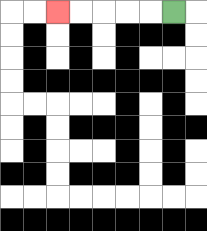{'start': '[7, 0]', 'end': '[2, 0]', 'path_directions': 'L,L,L,L,L', 'path_coordinates': '[[7, 0], [6, 0], [5, 0], [4, 0], [3, 0], [2, 0]]'}